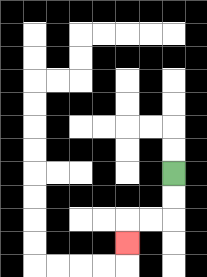{'start': '[7, 7]', 'end': '[5, 10]', 'path_directions': 'D,D,L,L,D', 'path_coordinates': '[[7, 7], [7, 8], [7, 9], [6, 9], [5, 9], [5, 10]]'}